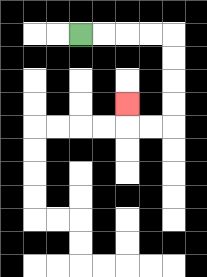{'start': '[3, 1]', 'end': '[5, 4]', 'path_directions': 'R,R,R,R,D,D,D,D,L,L,U', 'path_coordinates': '[[3, 1], [4, 1], [5, 1], [6, 1], [7, 1], [7, 2], [7, 3], [7, 4], [7, 5], [6, 5], [5, 5], [5, 4]]'}